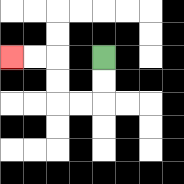{'start': '[4, 2]', 'end': '[0, 2]', 'path_directions': 'D,D,L,L,U,U,L,L', 'path_coordinates': '[[4, 2], [4, 3], [4, 4], [3, 4], [2, 4], [2, 3], [2, 2], [1, 2], [0, 2]]'}